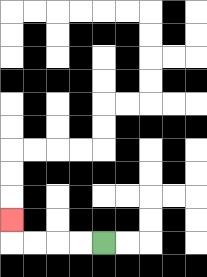{'start': '[4, 10]', 'end': '[0, 9]', 'path_directions': 'L,L,L,L,U', 'path_coordinates': '[[4, 10], [3, 10], [2, 10], [1, 10], [0, 10], [0, 9]]'}